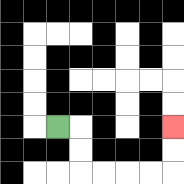{'start': '[2, 5]', 'end': '[7, 5]', 'path_directions': 'R,D,D,R,R,R,R,U,U', 'path_coordinates': '[[2, 5], [3, 5], [3, 6], [3, 7], [4, 7], [5, 7], [6, 7], [7, 7], [7, 6], [7, 5]]'}